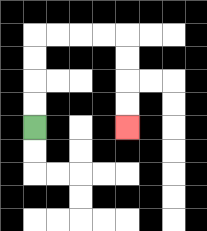{'start': '[1, 5]', 'end': '[5, 5]', 'path_directions': 'U,U,U,U,R,R,R,R,D,D,D,D', 'path_coordinates': '[[1, 5], [1, 4], [1, 3], [1, 2], [1, 1], [2, 1], [3, 1], [4, 1], [5, 1], [5, 2], [5, 3], [5, 4], [5, 5]]'}